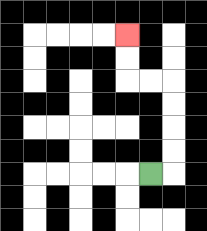{'start': '[6, 7]', 'end': '[5, 1]', 'path_directions': 'R,U,U,U,U,L,L,U,U', 'path_coordinates': '[[6, 7], [7, 7], [7, 6], [7, 5], [7, 4], [7, 3], [6, 3], [5, 3], [5, 2], [5, 1]]'}